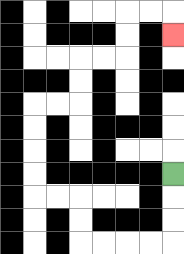{'start': '[7, 7]', 'end': '[7, 1]', 'path_directions': 'D,D,D,L,L,L,L,U,U,L,L,U,U,U,U,R,R,U,U,R,R,U,U,R,R,D', 'path_coordinates': '[[7, 7], [7, 8], [7, 9], [7, 10], [6, 10], [5, 10], [4, 10], [3, 10], [3, 9], [3, 8], [2, 8], [1, 8], [1, 7], [1, 6], [1, 5], [1, 4], [2, 4], [3, 4], [3, 3], [3, 2], [4, 2], [5, 2], [5, 1], [5, 0], [6, 0], [7, 0], [7, 1]]'}